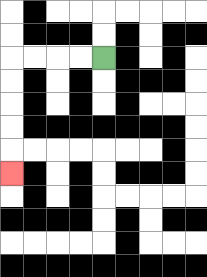{'start': '[4, 2]', 'end': '[0, 7]', 'path_directions': 'L,L,L,L,D,D,D,D,D', 'path_coordinates': '[[4, 2], [3, 2], [2, 2], [1, 2], [0, 2], [0, 3], [0, 4], [0, 5], [0, 6], [0, 7]]'}